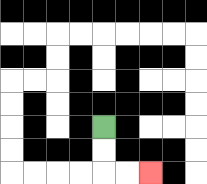{'start': '[4, 5]', 'end': '[6, 7]', 'path_directions': 'D,D,R,R', 'path_coordinates': '[[4, 5], [4, 6], [4, 7], [5, 7], [6, 7]]'}